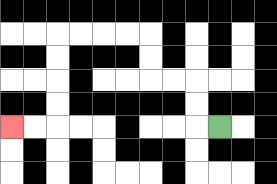{'start': '[9, 5]', 'end': '[0, 5]', 'path_directions': 'L,U,U,L,L,U,U,L,L,L,L,D,D,D,D,L,L', 'path_coordinates': '[[9, 5], [8, 5], [8, 4], [8, 3], [7, 3], [6, 3], [6, 2], [6, 1], [5, 1], [4, 1], [3, 1], [2, 1], [2, 2], [2, 3], [2, 4], [2, 5], [1, 5], [0, 5]]'}